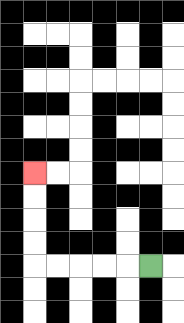{'start': '[6, 11]', 'end': '[1, 7]', 'path_directions': 'L,L,L,L,L,U,U,U,U', 'path_coordinates': '[[6, 11], [5, 11], [4, 11], [3, 11], [2, 11], [1, 11], [1, 10], [1, 9], [1, 8], [1, 7]]'}